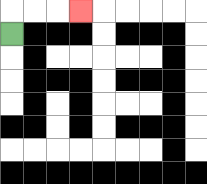{'start': '[0, 1]', 'end': '[3, 0]', 'path_directions': 'U,R,R,R', 'path_coordinates': '[[0, 1], [0, 0], [1, 0], [2, 0], [3, 0]]'}